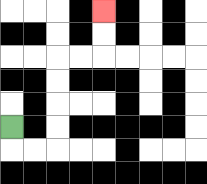{'start': '[0, 5]', 'end': '[4, 0]', 'path_directions': 'D,R,R,U,U,U,U,R,R,U,U', 'path_coordinates': '[[0, 5], [0, 6], [1, 6], [2, 6], [2, 5], [2, 4], [2, 3], [2, 2], [3, 2], [4, 2], [4, 1], [4, 0]]'}